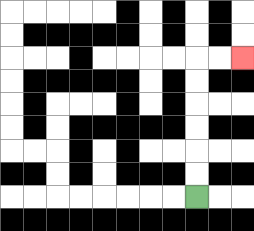{'start': '[8, 8]', 'end': '[10, 2]', 'path_directions': 'U,U,U,U,U,U,R,R', 'path_coordinates': '[[8, 8], [8, 7], [8, 6], [8, 5], [8, 4], [8, 3], [8, 2], [9, 2], [10, 2]]'}